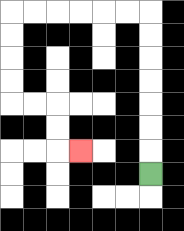{'start': '[6, 7]', 'end': '[3, 6]', 'path_directions': 'U,U,U,U,U,U,U,L,L,L,L,L,L,D,D,D,D,R,R,D,D,R', 'path_coordinates': '[[6, 7], [6, 6], [6, 5], [6, 4], [6, 3], [6, 2], [6, 1], [6, 0], [5, 0], [4, 0], [3, 0], [2, 0], [1, 0], [0, 0], [0, 1], [0, 2], [0, 3], [0, 4], [1, 4], [2, 4], [2, 5], [2, 6], [3, 6]]'}